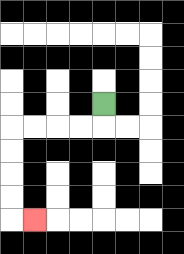{'start': '[4, 4]', 'end': '[1, 9]', 'path_directions': 'D,L,L,L,L,D,D,D,D,R', 'path_coordinates': '[[4, 4], [4, 5], [3, 5], [2, 5], [1, 5], [0, 5], [0, 6], [0, 7], [0, 8], [0, 9], [1, 9]]'}